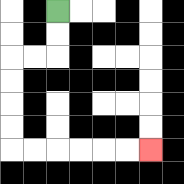{'start': '[2, 0]', 'end': '[6, 6]', 'path_directions': 'D,D,L,L,D,D,D,D,R,R,R,R,R,R', 'path_coordinates': '[[2, 0], [2, 1], [2, 2], [1, 2], [0, 2], [0, 3], [0, 4], [0, 5], [0, 6], [1, 6], [2, 6], [3, 6], [4, 6], [5, 6], [6, 6]]'}